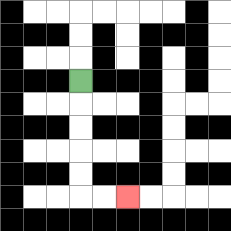{'start': '[3, 3]', 'end': '[5, 8]', 'path_directions': 'D,D,D,D,D,R,R', 'path_coordinates': '[[3, 3], [3, 4], [3, 5], [3, 6], [3, 7], [3, 8], [4, 8], [5, 8]]'}